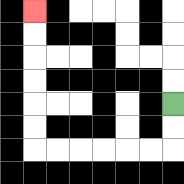{'start': '[7, 4]', 'end': '[1, 0]', 'path_directions': 'D,D,L,L,L,L,L,L,U,U,U,U,U,U', 'path_coordinates': '[[7, 4], [7, 5], [7, 6], [6, 6], [5, 6], [4, 6], [3, 6], [2, 6], [1, 6], [1, 5], [1, 4], [1, 3], [1, 2], [1, 1], [1, 0]]'}